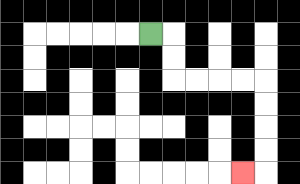{'start': '[6, 1]', 'end': '[10, 7]', 'path_directions': 'R,D,D,R,R,R,R,D,D,D,D,L', 'path_coordinates': '[[6, 1], [7, 1], [7, 2], [7, 3], [8, 3], [9, 3], [10, 3], [11, 3], [11, 4], [11, 5], [11, 6], [11, 7], [10, 7]]'}